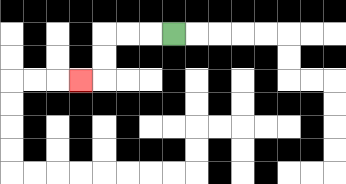{'start': '[7, 1]', 'end': '[3, 3]', 'path_directions': 'L,L,L,D,D,L', 'path_coordinates': '[[7, 1], [6, 1], [5, 1], [4, 1], [4, 2], [4, 3], [3, 3]]'}